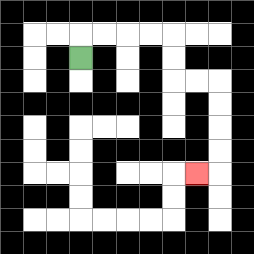{'start': '[3, 2]', 'end': '[8, 7]', 'path_directions': 'U,R,R,R,R,D,D,R,R,D,D,D,D,L', 'path_coordinates': '[[3, 2], [3, 1], [4, 1], [5, 1], [6, 1], [7, 1], [7, 2], [7, 3], [8, 3], [9, 3], [9, 4], [9, 5], [9, 6], [9, 7], [8, 7]]'}